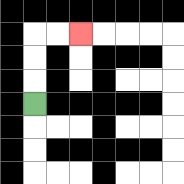{'start': '[1, 4]', 'end': '[3, 1]', 'path_directions': 'U,U,U,R,R', 'path_coordinates': '[[1, 4], [1, 3], [1, 2], [1, 1], [2, 1], [3, 1]]'}